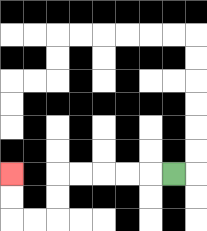{'start': '[7, 7]', 'end': '[0, 7]', 'path_directions': 'L,L,L,L,L,D,D,L,L,U,U', 'path_coordinates': '[[7, 7], [6, 7], [5, 7], [4, 7], [3, 7], [2, 7], [2, 8], [2, 9], [1, 9], [0, 9], [0, 8], [0, 7]]'}